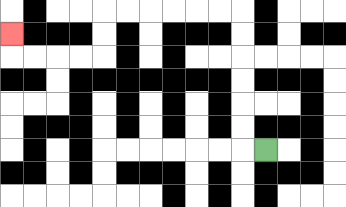{'start': '[11, 6]', 'end': '[0, 1]', 'path_directions': 'L,U,U,U,U,U,U,L,L,L,L,L,L,D,D,L,L,L,L,U', 'path_coordinates': '[[11, 6], [10, 6], [10, 5], [10, 4], [10, 3], [10, 2], [10, 1], [10, 0], [9, 0], [8, 0], [7, 0], [6, 0], [5, 0], [4, 0], [4, 1], [4, 2], [3, 2], [2, 2], [1, 2], [0, 2], [0, 1]]'}